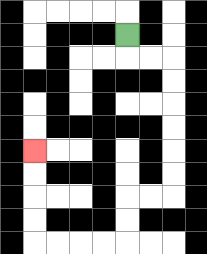{'start': '[5, 1]', 'end': '[1, 6]', 'path_directions': 'D,R,R,D,D,D,D,D,D,L,L,D,D,L,L,L,L,U,U,U,U', 'path_coordinates': '[[5, 1], [5, 2], [6, 2], [7, 2], [7, 3], [7, 4], [7, 5], [7, 6], [7, 7], [7, 8], [6, 8], [5, 8], [5, 9], [5, 10], [4, 10], [3, 10], [2, 10], [1, 10], [1, 9], [1, 8], [1, 7], [1, 6]]'}